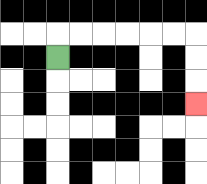{'start': '[2, 2]', 'end': '[8, 4]', 'path_directions': 'U,R,R,R,R,R,R,D,D,D', 'path_coordinates': '[[2, 2], [2, 1], [3, 1], [4, 1], [5, 1], [6, 1], [7, 1], [8, 1], [8, 2], [8, 3], [8, 4]]'}